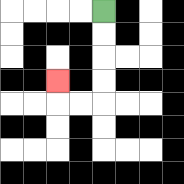{'start': '[4, 0]', 'end': '[2, 3]', 'path_directions': 'D,D,D,D,L,L,U', 'path_coordinates': '[[4, 0], [4, 1], [4, 2], [4, 3], [4, 4], [3, 4], [2, 4], [2, 3]]'}